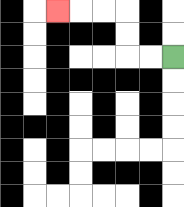{'start': '[7, 2]', 'end': '[2, 0]', 'path_directions': 'L,L,U,U,L,L,L', 'path_coordinates': '[[7, 2], [6, 2], [5, 2], [5, 1], [5, 0], [4, 0], [3, 0], [2, 0]]'}